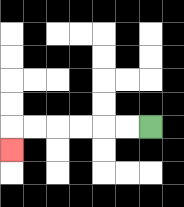{'start': '[6, 5]', 'end': '[0, 6]', 'path_directions': 'L,L,L,L,L,L,D', 'path_coordinates': '[[6, 5], [5, 5], [4, 5], [3, 5], [2, 5], [1, 5], [0, 5], [0, 6]]'}